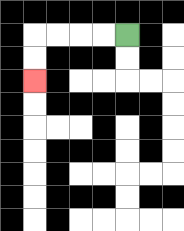{'start': '[5, 1]', 'end': '[1, 3]', 'path_directions': 'L,L,L,L,D,D', 'path_coordinates': '[[5, 1], [4, 1], [3, 1], [2, 1], [1, 1], [1, 2], [1, 3]]'}